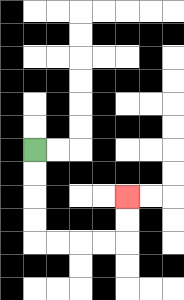{'start': '[1, 6]', 'end': '[5, 8]', 'path_directions': 'D,D,D,D,R,R,R,R,U,U', 'path_coordinates': '[[1, 6], [1, 7], [1, 8], [1, 9], [1, 10], [2, 10], [3, 10], [4, 10], [5, 10], [5, 9], [5, 8]]'}